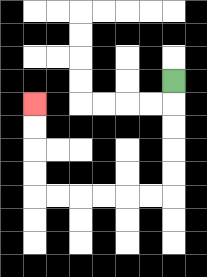{'start': '[7, 3]', 'end': '[1, 4]', 'path_directions': 'D,D,D,D,D,L,L,L,L,L,L,U,U,U,U', 'path_coordinates': '[[7, 3], [7, 4], [7, 5], [7, 6], [7, 7], [7, 8], [6, 8], [5, 8], [4, 8], [3, 8], [2, 8], [1, 8], [1, 7], [1, 6], [1, 5], [1, 4]]'}